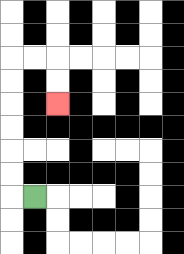{'start': '[1, 8]', 'end': '[2, 4]', 'path_directions': 'L,U,U,U,U,U,U,R,R,D,D', 'path_coordinates': '[[1, 8], [0, 8], [0, 7], [0, 6], [0, 5], [0, 4], [0, 3], [0, 2], [1, 2], [2, 2], [2, 3], [2, 4]]'}